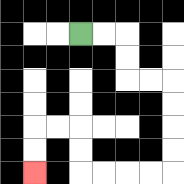{'start': '[3, 1]', 'end': '[1, 7]', 'path_directions': 'R,R,D,D,R,R,D,D,D,D,L,L,L,L,U,U,L,L,D,D', 'path_coordinates': '[[3, 1], [4, 1], [5, 1], [5, 2], [5, 3], [6, 3], [7, 3], [7, 4], [7, 5], [7, 6], [7, 7], [6, 7], [5, 7], [4, 7], [3, 7], [3, 6], [3, 5], [2, 5], [1, 5], [1, 6], [1, 7]]'}